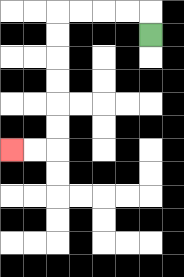{'start': '[6, 1]', 'end': '[0, 6]', 'path_directions': 'U,L,L,L,L,D,D,D,D,D,D,L,L', 'path_coordinates': '[[6, 1], [6, 0], [5, 0], [4, 0], [3, 0], [2, 0], [2, 1], [2, 2], [2, 3], [2, 4], [2, 5], [2, 6], [1, 6], [0, 6]]'}